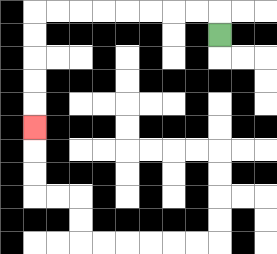{'start': '[9, 1]', 'end': '[1, 5]', 'path_directions': 'U,L,L,L,L,L,L,L,L,D,D,D,D,D', 'path_coordinates': '[[9, 1], [9, 0], [8, 0], [7, 0], [6, 0], [5, 0], [4, 0], [3, 0], [2, 0], [1, 0], [1, 1], [1, 2], [1, 3], [1, 4], [1, 5]]'}